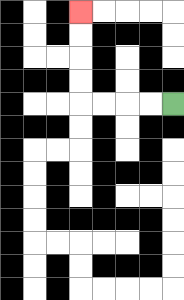{'start': '[7, 4]', 'end': '[3, 0]', 'path_directions': 'L,L,L,L,U,U,U,U', 'path_coordinates': '[[7, 4], [6, 4], [5, 4], [4, 4], [3, 4], [3, 3], [3, 2], [3, 1], [3, 0]]'}